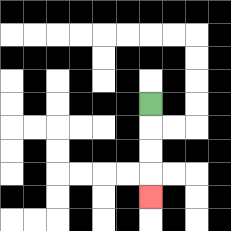{'start': '[6, 4]', 'end': '[6, 8]', 'path_directions': 'D,D,D,D', 'path_coordinates': '[[6, 4], [6, 5], [6, 6], [6, 7], [6, 8]]'}